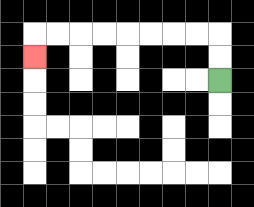{'start': '[9, 3]', 'end': '[1, 2]', 'path_directions': 'U,U,L,L,L,L,L,L,L,L,D', 'path_coordinates': '[[9, 3], [9, 2], [9, 1], [8, 1], [7, 1], [6, 1], [5, 1], [4, 1], [3, 1], [2, 1], [1, 1], [1, 2]]'}